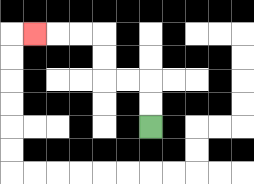{'start': '[6, 5]', 'end': '[1, 1]', 'path_directions': 'U,U,L,L,U,U,L,L,L', 'path_coordinates': '[[6, 5], [6, 4], [6, 3], [5, 3], [4, 3], [4, 2], [4, 1], [3, 1], [2, 1], [1, 1]]'}